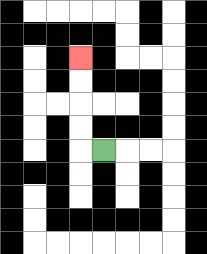{'start': '[4, 6]', 'end': '[3, 2]', 'path_directions': 'L,U,U,U,U', 'path_coordinates': '[[4, 6], [3, 6], [3, 5], [3, 4], [3, 3], [3, 2]]'}